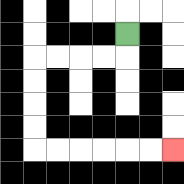{'start': '[5, 1]', 'end': '[7, 6]', 'path_directions': 'D,L,L,L,L,D,D,D,D,R,R,R,R,R,R', 'path_coordinates': '[[5, 1], [5, 2], [4, 2], [3, 2], [2, 2], [1, 2], [1, 3], [1, 4], [1, 5], [1, 6], [2, 6], [3, 6], [4, 6], [5, 6], [6, 6], [7, 6]]'}